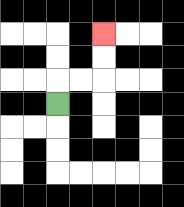{'start': '[2, 4]', 'end': '[4, 1]', 'path_directions': 'U,R,R,U,U', 'path_coordinates': '[[2, 4], [2, 3], [3, 3], [4, 3], [4, 2], [4, 1]]'}